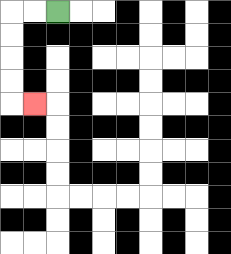{'start': '[2, 0]', 'end': '[1, 4]', 'path_directions': 'L,L,D,D,D,D,R', 'path_coordinates': '[[2, 0], [1, 0], [0, 0], [0, 1], [0, 2], [0, 3], [0, 4], [1, 4]]'}